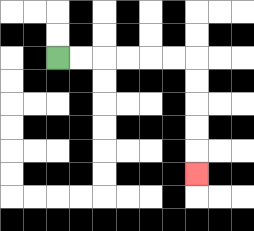{'start': '[2, 2]', 'end': '[8, 7]', 'path_directions': 'R,R,R,R,R,R,D,D,D,D,D', 'path_coordinates': '[[2, 2], [3, 2], [4, 2], [5, 2], [6, 2], [7, 2], [8, 2], [8, 3], [8, 4], [8, 5], [8, 6], [8, 7]]'}